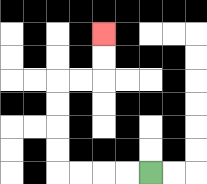{'start': '[6, 7]', 'end': '[4, 1]', 'path_directions': 'L,L,L,L,U,U,U,U,R,R,U,U', 'path_coordinates': '[[6, 7], [5, 7], [4, 7], [3, 7], [2, 7], [2, 6], [2, 5], [2, 4], [2, 3], [3, 3], [4, 3], [4, 2], [4, 1]]'}